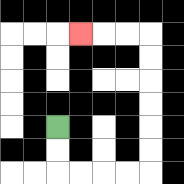{'start': '[2, 5]', 'end': '[3, 1]', 'path_directions': 'D,D,R,R,R,R,U,U,U,U,U,U,L,L,L', 'path_coordinates': '[[2, 5], [2, 6], [2, 7], [3, 7], [4, 7], [5, 7], [6, 7], [6, 6], [6, 5], [6, 4], [6, 3], [6, 2], [6, 1], [5, 1], [4, 1], [3, 1]]'}